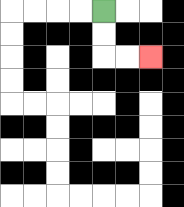{'start': '[4, 0]', 'end': '[6, 2]', 'path_directions': 'D,D,R,R', 'path_coordinates': '[[4, 0], [4, 1], [4, 2], [5, 2], [6, 2]]'}